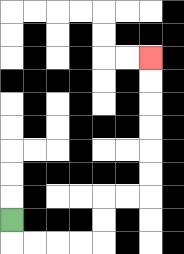{'start': '[0, 9]', 'end': '[6, 2]', 'path_directions': 'D,R,R,R,R,U,U,R,R,U,U,U,U,U,U', 'path_coordinates': '[[0, 9], [0, 10], [1, 10], [2, 10], [3, 10], [4, 10], [4, 9], [4, 8], [5, 8], [6, 8], [6, 7], [6, 6], [6, 5], [6, 4], [6, 3], [6, 2]]'}